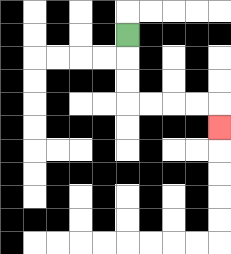{'start': '[5, 1]', 'end': '[9, 5]', 'path_directions': 'D,D,D,R,R,R,R,D', 'path_coordinates': '[[5, 1], [5, 2], [5, 3], [5, 4], [6, 4], [7, 4], [8, 4], [9, 4], [9, 5]]'}